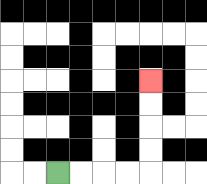{'start': '[2, 7]', 'end': '[6, 3]', 'path_directions': 'R,R,R,R,U,U,U,U', 'path_coordinates': '[[2, 7], [3, 7], [4, 7], [5, 7], [6, 7], [6, 6], [6, 5], [6, 4], [6, 3]]'}